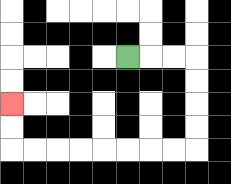{'start': '[5, 2]', 'end': '[0, 4]', 'path_directions': 'R,R,R,D,D,D,D,L,L,L,L,L,L,L,L,U,U', 'path_coordinates': '[[5, 2], [6, 2], [7, 2], [8, 2], [8, 3], [8, 4], [8, 5], [8, 6], [7, 6], [6, 6], [5, 6], [4, 6], [3, 6], [2, 6], [1, 6], [0, 6], [0, 5], [0, 4]]'}